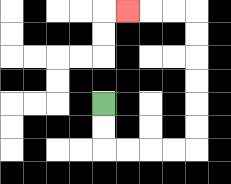{'start': '[4, 4]', 'end': '[5, 0]', 'path_directions': 'D,D,R,R,R,R,U,U,U,U,U,U,L,L,L', 'path_coordinates': '[[4, 4], [4, 5], [4, 6], [5, 6], [6, 6], [7, 6], [8, 6], [8, 5], [8, 4], [8, 3], [8, 2], [8, 1], [8, 0], [7, 0], [6, 0], [5, 0]]'}